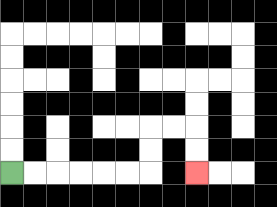{'start': '[0, 7]', 'end': '[8, 7]', 'path_directions': 'R,R,R,R,R,R,U,U,R,R,D,D', 'path_coordinates': '[[0, 7], [1, 7], [2, 7], [3, 7], [4, 7], [5, 7], [6, 7], [6, 6], [6, 5], [7, 5], [8, 5], [8, 6], [8, 7]]'}